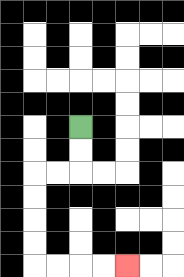{'start': '[3, 5]', 'end': '[5, 11]', 'path_directions': 'D,D,L,L,D,D,D,D,R,R,R,R', 'path_coordinates': '[[3, 5], [3, 6], [3, 7], [2, 7], [1, 7], [1, 8], [1, 9], [1, 10], [1, 11], [2, 11], [3, 11], [4, 11], [5, 11]]'}